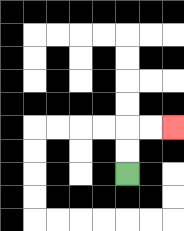{'start': '[5, 7]', 'end': '[7, 5]', 'path_directions': 'U,U,R,R', 'path_coordinates': '[[5, 7], [5, 6], [5, 5], [6, 5], [7, 5]]'}